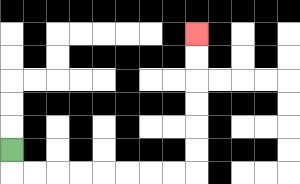{'start': '[0, 6]', 'end': '[8, 1]', 'path_directions': 'D,R,R,R,R,R,R,R,R,U,U,U,U,U,U', 'path_coordinates': '[[0, 6], [0, 7], [1, 7], [2, 7], [3, 7], [4, 7], [5, 7], [6, 7], [7, 7], [8, 7], [8, 6], [8, 5], [8, 4], [8, 3], [8, 2], [8, 1]]'}